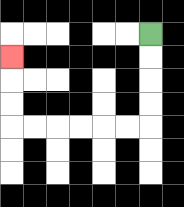{'start': '[6, 1]', 'end': '[0, 2]', 'path_directions': 'D,D,D,D,L,L,L,L,L,L,U,U,U', 'path_coordinates': '[[6, 1], [6, 2], [6, 3], [6, 4], [6, 5], [5, 5], [4, 5], [3, 5], [2, 5], [1, 5], [0, 5], [0, 4], [0, 3], [0, 2]]'}